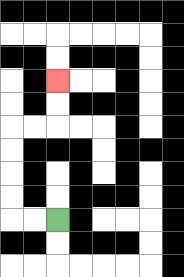{'start': '[2, 9]', 'end': '[2, 3]', 'path_directions': 'L,L,U,U,U,U,R,R,U,U', 'path_coordinates': '[[2, 9], [1, 9], [0, 9], [0, 8], [0, 7], [0, 6], [0, 5], [1, 5], [2, 5], [2, 4], [2, 3]]'}